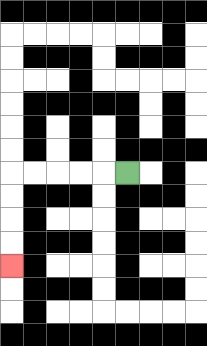{'start': '[5, 7]', 'end': '[0, 11]', 'path_directions': 'L,L,L,L,L,D,D,D,D', 'path_coordinates': '[[5, 7], [4, 7], [3, 7], [2, 7], [1, 7], [0, 7], [0, 8], [0, 9], [0, 10], [0, 11]]'}